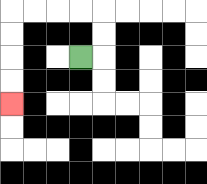{'start': '[3, 2]', 'end': '[0, 4]', 'path_directions': 'R,U,U,L,L,L,L,D,D,D,D', 'path_coordinates': '[[3, 2], [4, 2], [4, 1], [4, 0], [3, 0], [2, 0], [1, 0], [0, 0], [0, 1], [0, 2], [0, 3], [0, 4]]'}